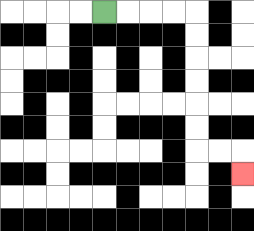{'start': '[4, 0]', 'end': '[10, 7]', 'path_directions': 'R,R,R,R,D,D,D,D,D,D,R,R,D', 'path_coordinates': '[[4, 0], [5, 0], [6, 0], [7, 0], [8, 0], [8, 1], [8, 2], [8, 3], [8, 4], [8, 5], [8, 6], [9, 6], [10, 6], [10, 7]]'}